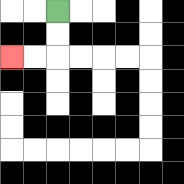{'start': '[2, 0]', 'end': '[0, 2]', 'path_directions': 'D,D,L,L', 'path_coordinates': '[[2, 0], [2, 1], [2, 2], [1, 2], [0, 2]]'}